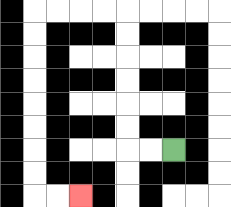{'start': '[7, 6]', 'end': '[3, 8]', 'path_directions': 'L,L,U,U,U,U,U,U,L,L,L,L,D,D,D,D,D,D,D,D,R,R', 'path_coordinates': '[[7, 6], [6, 6], [5, 6], [5, 5], [5, 4], [5, 3], [5, 2], [5, 1], [5, 0], [4, 0], [3, 0], [2, 0], [1, 0], [1, 1], [1, 2], [1, 3], [1, 4], [1, 5], [1, 6], [1, 7], [1, 8], [2, 8], [3, 8]]'}